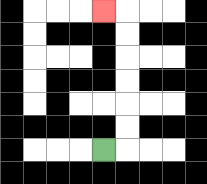{'start': '[4, 6]', 'end': '[4, 0]', 'path_directions': 'R,U,U,U,U,U,U,L', 'path_coordinates': '[[4, 6], [5, 6], [5, 5], [5, 4], [5, 3], [5, 2], [5, 1], [5, 0], [4, 0]]'}